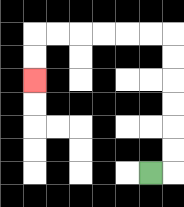{'start': '[6, 7]', 'end': '[1, 3]', 'path_directions': 'R,U,U,U,U,U,U,L,L,L,L,L,L,D,D', 'path_coordinates': '[[6, 7], [7, 7], [7, 6], [7, 5], [7, 4], [7, 3], [7, 2], [7, 1], [6, 1], [5, 1], [4, 1], [3, 1], [2, 1], [1, 1], [1, 2], [1, 3]]'}